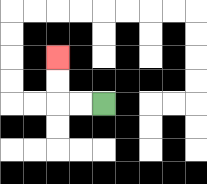{'start': '[4, 4]', 'end': '[2, 2]', 'path_directions': 'L,L,U,U', 'path_coordinates': '[[4, 4], [3, 4], [2, 4], [2, 3], [2, 2]]'}